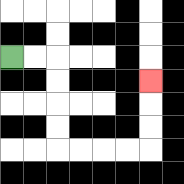{'start': '[0, 2]', 'end': '[6, 3]', 'path_directions': 'R,R,D,D,D,D,R,R,R,R,U,U,U', 'path_coordinates': '[[0, 2], [1, 2], [2, 2], [2, 3], [2, 4], [2, 5], [2, 6], [3, 6], [4, 6], [5, 6], [6, 6], [6, 5], [6, 4], [6, 3]]'}